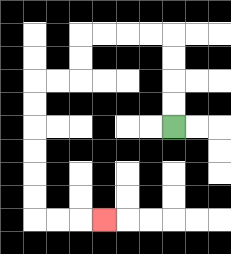{'start': '[7, 5]', 'end': '[4, 9]', 'path_directions': 'U,U,U,U,L,L,L,L,D,D,L,L,D,D,D,D,D,D,R,R,R', 'path_coordinates': '[[7, 5], [7, 4], [7, 3], [7, 2], [7, 1], [6, 1], [5, 1], [4, 1], [3, 1], [3, 2], [3, 3], [2, 3], [1, 3], [1, 4], [1, 5], [1, 6], [1, 7], [1, 8], [1, 9], [2, 9], [3, 9], [4, 9]]'}